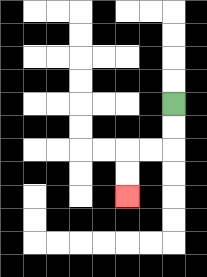{'start': '[7, 4]', 'end': '[5, 8]', 'path_directions': 'D,D,L,L,D,D', 'path_coordinates': '[[7, 4], [7, 5], [7, 6], [6, 6], [5, 6], [5, 7], [5, 8]]'}